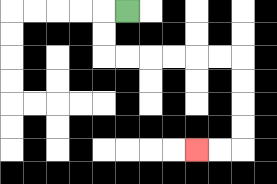{'start': '[5, 0]', 'end': '[8, 6]', 'path_directions': 'L,D,D,R,R,R,R,R,R,D,D,D,D,L,L', 'path_coordinates': '[[5, 0], [4, 0], [4, 1], [4, 2], [5, 2], [6, 2], [7, 2], [8, 2], [9, 2], [10, 2], [10, 3], [10, 4], [10, 5], [10, 6], [9, 6], [8, 6]]'}